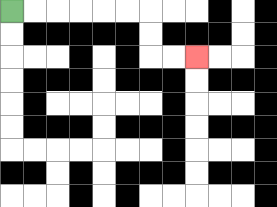{'start': '[0, 0]', 'end': '[8, 2]', 'path_directions': 'R,R,R,R,R,R,D,D,R,R', 'path_coordinates': '[[0, 0], [1, 0], [2, 0], [3, 0], [4, 0], [5, 0], [6, 0], [6, 1], [6, 2], [7, 2], [8, 2]]'}